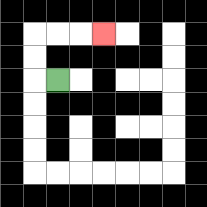{'start': '[2, 3]', 'end': '[4, 1]', 'path_directions': 'L,U,U,R,R,R', 'path_coordinates': '[[2, 3], [1, 3], [1, 2], [1, 1], [2, 1], [3, 1], [4, 1]]'}